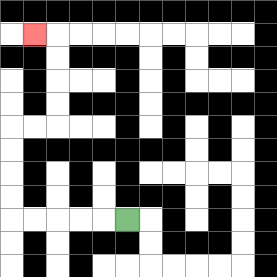{'start': '[5, 9]', 'end': '[1, 1]', 'path_directions': 'L,L,L,L,L,U,U,U,U,R,R,U,U,U,U,L', 'path_coordinates': '[[5, 9], [4, 9], [3, 9], [2, 9], [1, 9], [0, 9], [0, 8], [0, 7], [0, 6], [0, 5], [1, 5], [2, 5], [2, 4], [2, 3], [2, 2], [2, 1], [1, 1]]'}